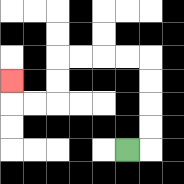{'start': '[5, 6]', 'end': '[0, 3]', 'path_directions': 'R,U,U,U,U,L,L,L,L,D,D,L,L,U', 'path_coordinates': '[[5, 6], [6, 6], [6, 5], [6, 4], [6, 3], [6, 2], [5, 2], [4, 2], [3, 2], [2, 2], [2, 3], [2, 4], [1, 4], [0, 4], [0, 3]]'}